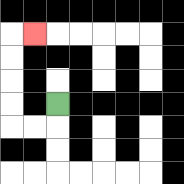{'start': '[2, 4]', 'end': '[1, 1]', 'path_directions': 'D,L,L,U,U,U,U,R', 'path_coordinates': '[[2, 4], [2, 5], [1, 5], [0, 5], [0, 4], [0, 3], [0, 2], [0, 1], [1, 1]]'}